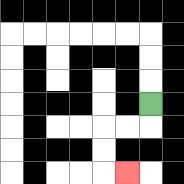{'start': '[6, 4]', 'end': '[5, 7]', 'path_directions': 'D,L,L,D,D,R', 'path_coordinates': '[[6, 4], [6, 5], [5, 5], [4, 5], [4, 6], [4, 7], [5, 7]]'}